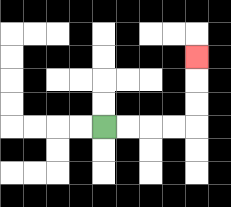{'start': '[4, 5]', 'end': '[8, 2]', 'path_directions': 'R,R,R,R,U,U,U', 'path_coordinates': '[[4, 5], [5, 5], [6, 5], [7, 5], [8, 5], [8, 4], [8, 3], [8, 2]]'}